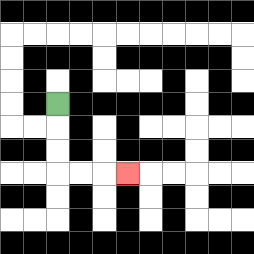{'start': '[2, 4]', 'end': '[5, 7]', 'path_directions': 'D,D,D,R,R,R', 'path_coordinates': '[[2, 4], [2, 5], [2, 6], [2, 7], [3, 7], [4, 7], [5, 7]]'}